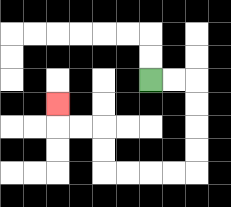{'start': '[6, 3]', 'end': '[2, 4]', 'path_directions': 'R,R,D,D,D,D,L,L,L,L,U,U,L,L,U', 'path_coordinates': '[[6, 3], [7, 3], [8, 3], [8, 4], [8, 5], [8, 6], [8, 7], [7, 7], [6, 7], [5, 7], [4, 7], [4, 6], [4, 5], [3, 5], [2, 5], [2, 4]]'}